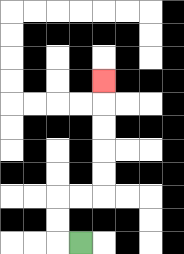{'start': '[3, 10]', 'end': '[4, 3]', 'path_directions': 'L,U,U,R,R,U,U,U,U,U', 'path_coordinates': '[[3, 10], [2, 10], [2, 9], [2, 8], [3, 8], [4, 8], [4, 7], [4, 6], [4, 5], [4, 4], [4, 3]]'}